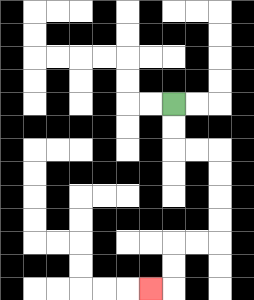{'start': '[7, 4]', 'end': '[6, 12]', 'path_directions': 'D,D,R,R,D,D,D,D,L,L,D,D,L', 'path_coordinates': '[[7, 4], [7, 5], [7, 6], [8, 6], [9, 6], [9, 7], [9, 8], [9, 9], [9, 10], [8, 10], [7, 10], [7, 11], [7, 12], [6, 12]]'}